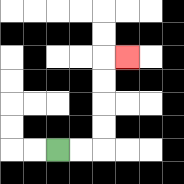{'start': '[2, 6]', 'end': '[5, 2]', 'path_directions': 'R,R,U,U,U,U,R', 'path_coordinates': '[[2, 6], [3, 6], [4, 6], [4, 5], [4, 4], [4, 3], [4, 2], [5, 2]]'}